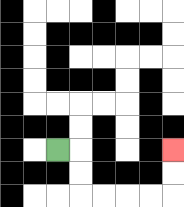{'start': '[2, 6]', 'end': '[7, 6]', 'path_directions': 'R,D,D,R,R,R,R,U,U', 'path_coordinates': '[[2, 6], [3, 6], [3, 7], [3, 8], [4, 8], [5, 8], [6, 8], [7, 8], [7, 7], [7, 6]]'}